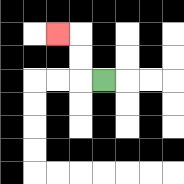{'start': '[4, 3]', 'end': '[2, 1]', 'path_directions': 'L,U,U,L', 'path_coordinates': '[[4, 3], [3, 3], [3, 2], [3, 1], [2, 1]]'}